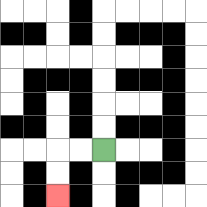{'start': '[4, 6]', 'end': '[2, 8]', 'path_directions': 'L,L,D,D', 'path_coordinates': '[[4, 6], [3, 6], [2, 6], [2, 7], [2, 8]]'}